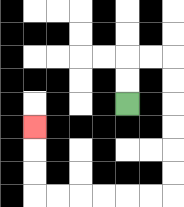{'start': '[5, 4]', 'end': '[1, 5]', 'path_directions': 'U,U,R,R,D,D,D,D,D,D,L,L,L,L,L,L,U,U,U', 'path_coordinates': '[[5, 4], [5, 3], [5, 2], [6, 2], [7, 2], [7, 3], [7, 4], [7, 5], [7, 6], [7, 7], [7, 8], [6, 8], [5, 8], [4, 8], [3, 8], [2, 8], [1, 8], [1, 7], [1, 6], [1, 5]]'}